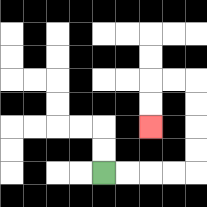{'start': '[4, 7]', 'end': '[6, 5]', 'path_directions': 'R,R,R,R,U,U,U,U,L,L,D,D', 'path_coordinates': '[[4, 7], [5, 7], [6, 7], [7, 7], [8, 7], [8, 6], [8, 5], [8, 4], [8, 3], [7, 3], [6, 3], [6, 4], [6, 5]]'}